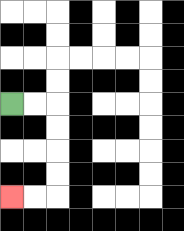{'start': '[0, 4]', 'end': '[0, 8]', 'path_directions': 'R,R,D,D,D,D,L,L', 'path_coordinates': '[[0, 4], [1, 4], [2, 4], [2, 5], [2, 6], [2, 7], [2, 8], [1, 8], [0, 8]]'}